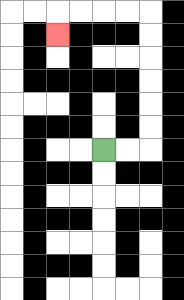{'start': '[4, 6]', 'end': '[2, 1]', 'path_directions': 'R,R,U,U,U,U,U,U,L,L,L,L,D', 'path_coordinates': '[[4, 6], [5, 6], [6, 6], [6, 5], [6, 4], [6, 3], [6, 2], [6, 1], [6, 0], [5, 0], [4, 0], [3, 0], [2, 0], [2, 1]]'}